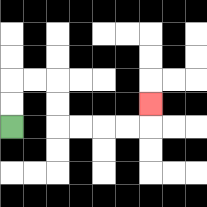{'start': '[0, 5]', 'end': '[6, 4]', 'path_directions': 'U,U,R,R,D,D,R,R,R,R,U', 'path_coordinates': '[[0, 5], [0, 4], [0, 3], [1, 3], [2, 3], [2, 4], [2, 5], [3, 5], [4, 5], [5, 5], [6, 5], [6, 4]]'}